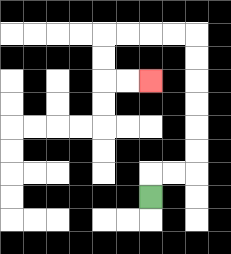{'start': '[6, 8]', 'end': '[6, 3]', 'path_directions': 'U,R,R,U,U,U,U,U,U,L,L,L,L,D,D,R,R', 'path_coordinates': '[[6, 8], [6, 7], [7, 7], [8, 7], [8, 6], [8, 5], [8, 4], [8, 3], [8, 2], [8, 1], [7, 1], [6, 1], [5, 1], [4, 1], [4, 2], [4, 3], [5, 3], [6, 3]]'}